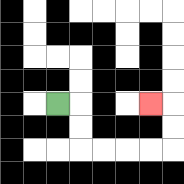{'start': '[2, 4]', 'end': '[6, 4]', 'path_directions': 'R,D,D,R,R,R,R,U,U,L', 'path_coordinates': '[[2, 4], [3, 4], [3, 5], [3, 6], [4, 6], [5, 6], [6, 6], [7, 6], [7, 5], [7, 4], [6, 4]]'}